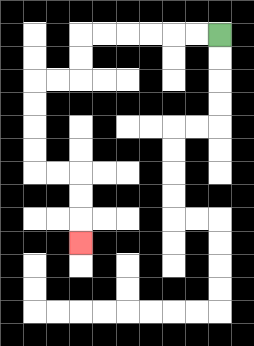{'start': '[9, 1]', 'end': '[3, 10]', 'path_directions': 'L,L,L,L,L,L,D,D,L,L,D,D,D,D,R,R,D,D,D', 'path_coordinates': '[[9, 1], [8, 1], [7, 1], [6, 1], [5, 1], [4, 1], [3, 1], [3, 2], [3, 3], [2, 3], [1, 3], [1, 4], [1, 5], [1, 6], [1, 7], [2, 7], [3, 7], [3, 8], [3, 9], [3, 10]]'}